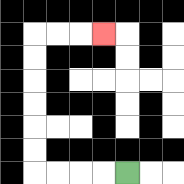{'start': '[5, 7]', 'end': '[4, 1]', 'path_directions': 'L,L,L,L,U,U,U,U,U,U,R,R,R', 'path_coordinates': '[[5, 7], [4, 7], [3, 7], [2, 7], [1, 7], [1, 6], [1, 5], [1, 4], [1, 3], [1, 2], [1, 1], [2, 1], [3, 1], [4, 1]]'}